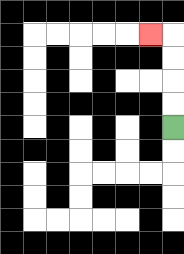{'start': '[7, 5]', 'end': '[6, 1]', 'path_directions': 'U,U,U,U,L', 'path_coordinates': '[[7, 5], [7, 4], [7, 3], [7, 2], [7, 1], [6, 1]]'}